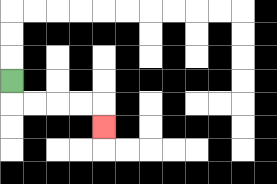{'start': '[0, 3]', 'end': '[4, 5]', 'path_directions': 'D,R,R,R,R,D', 'path_coordinates': '[[0, 3], [0, 4], [1, 4], [2, 4], [3, 4], [4, 4], [4, 5]]'}